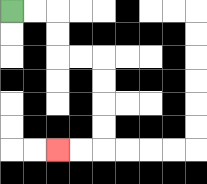{'start': '[0, 0]', 'end': '[2, 6]', 'path_directions': 'R,R,D,D,R,R,D,D,D,D,L,L', 'path_coordinates': '[[0, 0], [1, 0], [2, 0], [2, 1], [2, 2], [3, 2], [4, 2], [4, 3], [4, 4], [4, 5], [4, 6], [3, 6], [2, 6]]'}